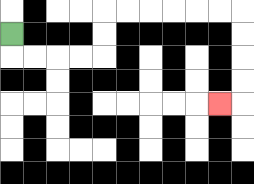{'start': '[0, 1]', 'end': '[9, 4]', 'path_directions': 'D,R,R,R,R,U,U,R,R,R,R,R,R,D,D,D,D,L', 'path_coordinates': '[[0, 1], [0, 2], [1, 2], [2, 2], [3, 2], [4, 2], [4, 1], [4, 0], [5, 0], [6, 0], [7, 0], [8, 0], [9, 0], [10, 0], [10, 1], [10, 2], [10, 3], [10, 4], [9, 4]]'}